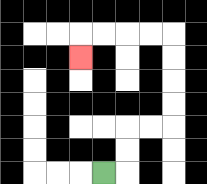{'start': '[4, 7]', 'end': '[3, 2]', 'path_directions': 'R,U,U,R,R,U,U,U,U,L,L,L,L,D', 'path_coordinates': '[[4, 7], [5, 7], [5, 6], [5, 5], [6, 5], [7, 5], [7, 4], [7, 3], [7, 2], [7, 1], [6, 1], [5, 1], [4, 1], [3, 1], [3, 2]]'}